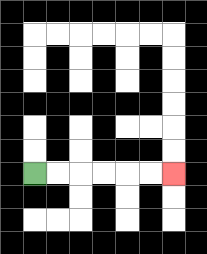{'start': '[1, 7]', 'end': '[7, 7]', 'path_directions': 'R,R,R,R,R,R', 'path_coordinates': '[[1, 7], [2, 7], [3, 7], [4, 7], [5, 7], [6, 7], [7, 7]]'}